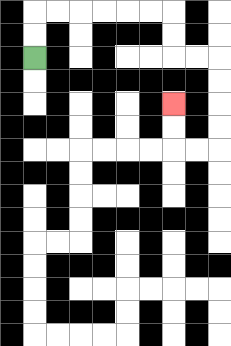{'start': '[1, 2]', 'end': '[7, 4]', 'path_directions': 'U,U,R,R,R,R,R,R,D,D,R,R,D,D,D,D,L,L,U,U', 'path_coordinates': '[[1, 2], [1, 1], [1, 0], [2, 0], [3, 0], [4, 0], [5, 0], [6, 0], [7, 0], [7, 1], [7, 2], [8, 2], [9, 2], [9, 3], [9, 4], [9, 5], [9, 6], [8, 6], [7, 6], [7, 5], [7, 4]]'}